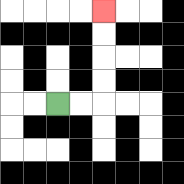{'start': '[2, 4]', 'end': '[4, 0]', 'path_directions': 'R,R,U,U,U,U', 'path_coordinates': '[[2, 4], [3, 4], [4, 4], [4, 3], [4, 2], [4, 1], [4, 0]]'}